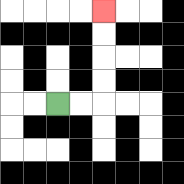{'start': '[2, 4]', 'end': '[4, 0]', 'path_directions': 'R,R,U,U,U,U', 'path_coordinates': '[[2, 4], [3, 4], [4, 4], [4, 3], [4, 2], [4, 1], [4, 0]]'}